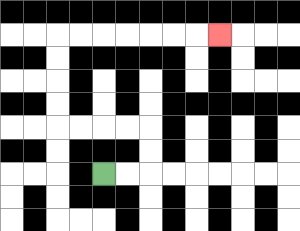{'start': '[4, 7]', 'end': '[9, 1]', 'path_directions': 'R,R,U,U,L,L,L,L,U,U,U,U,R,R,R,R,R,R,R', 'path_coordinates': '[[4, 7], [5, 7], [6, 7], [6, 6], [6, 5], [5, 5], [4, 5], [3, 5], [2, 5], [2, 4], [2, 3], [2, 2], [2, 1], [3, 1], [4, 1], [5, 1], [6, 1], [7, 1], [8, 1], [9, 1]]'}